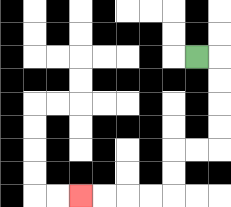{'start': '[8, 2]', 'end': '[3, 8]', 'path_directions': 'R,D,D,D,D,L,L,D,D,L,L,L,L', 'path_coordinates': '[[8, 2], [9, 2], [9, 3], [9, 4], [9, 5], [9, 6], [8, 6], [7, 6], [7, 7], [7, 8], [6, 8], [5, 8], [4, 8], [3, 8]]'}